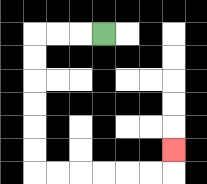{'start': '[4, 1]', 'end': '[7, 6]', 'path_directions': 'L,L,L,D,D,D,D,D,D,R,R,R,R,R,R,U', 'path_coordinates': '[[4, 1], [3, 1], [2, 1], [1, 1], [1, 2], [1, 3], [1, 4], [1, 5], [1, 6], [1, 7], [2, 7], [3, 7], [4, 7], [5, 7], [6, 7], [7, 7], [7, 6]]'}